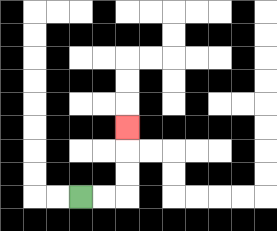{'start': '[3, 8]', 'end': '[5, 5]', 'path_directions': 'R,R,U,U,U', 'path_coordinates': '[[3, 8], [4, 8], [5, 8], [5, 7], [5, 6], [5, 5]]'}